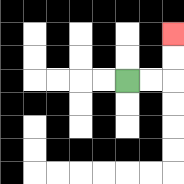{'start': '[5, 3]', 'end': '[7, 1]', 'path_directions': 'R,R,U,U', 'path_coordinates': '[[5, 3], [6, 3], [7, 3], [7, 2], [7, 1]]'}